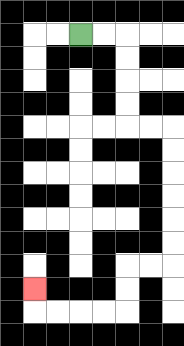{'start': '[3, 1]', 'end': '[1, 12]', 'path_directions': 'R,R,D,D,D,D,R,R,D,D,D,D,D,D,L,L,D,D,L,L,L,L,U', 'path_coordinates': '[[3, 1], [4, 1], [5, 1], [5, 2], [5, 3], [5, 4], [5, 5], [6, 5], [7, 5], [7, 6], [7, 7], [7, 8], [7, 9], [7, 10], [7, 11], [6, 11], [5, 11], [5, 12], [5, 13], [4, 13], [3, 13], [2, 13], [1, 13], [1, 12]]'}